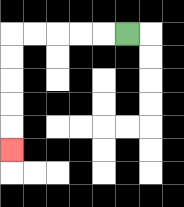{'start': '[5, 1]', 'end': '[0, 6]', 'path_directions': 'L,L,L,L,L,D,D,D,D,D', 'path_coordinates': '[[5, 1], [4, 1], [3, 1], [2, 1], [1, 1], [0, 1], [0, 2], [0, 3], [0, 4], [0, 5], [0, 6]]'}